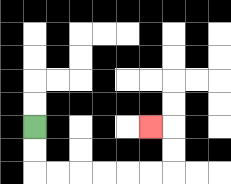{'start': '[1, 5]', 'end': '[6, 5]', 'path_directions': 'D,D,R,R,R,R,R,R,U,U,L', 'path_coordinates': '[[1, 5], [1, 6], [1, 7], [2, 7], [3, 7], [4, 7], [5, 7], [6, 7], [7, 7], [7, 6], [7, 5], [6, 5]]'}